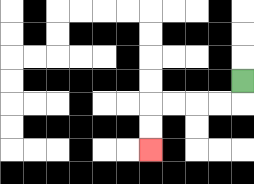{'start': '[10, 3]', 'end': '[6, 6]', 'path_directions': 'D,L,L,L,L,D,D', 'path_coordinates': '[[10, 3], [10, 4], [9, 4], [8, 4], [7, 4], [6, 4], [6, 5], [6, 6]]'}